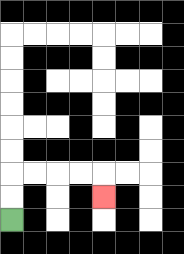{'start': '[0, 9]', 'end': '[4, 8]', 'path_directions': 'U,U,R,R,R,R,D', 'path_coordinates': '[[0, 9], [0, 8], [0, 7], [1, 7], [2, 7], [3, 7], [4, 7], [4, 8]]'}